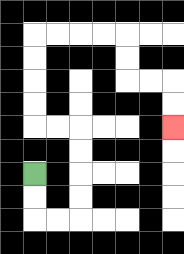{'start': '[1, 7]', 'end': '[7, 5]', 'path_directions': 'D,D,R,R,U,U,U,U,L,L,U,U,U,U,R,R,R,R,D,D,R,R,D,D', 'path_coordinates': '[[1, 7], [1, 8], [1, 9], [2, 9], [3, 9], [3, 8], [3, 7], [3, 6], [3, 5], [2, 5], [1, 5], [1, 4], [1, 3], [1, 2], [1, 1], [2, 1], [3, 1], [4, 1], [5, 1], [5, 2], [5, 3], [6, 3], [7, 3], [7, 4], [7, 5]]'}